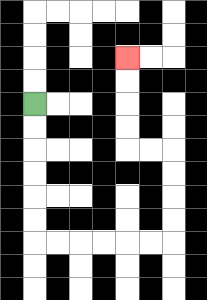{'start': '[1, 4]', 'end': '[5, 2]', 'path_directions': 'D,D,D,D,D,D,R,R,R,R,R,R,U,U,U,U,L,L,U,U,U,U', 'path_coordinates': '[[1, 4], [1, 5], [1, 6], [1, 7], [1, 8], [1, 9], [1, 10], [2, 10], [3, 10], [4, 10], [5, 10], [6, 10], [7, 10], [7, 9], [7, 8], [7, 7], [7, 6], [6, 6], [5, 6], [5, 5], [5, 4], [5, 3], [5, 2]]'}